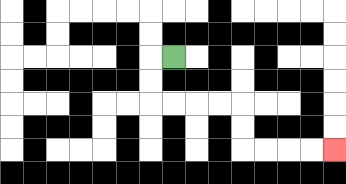{'start': '[7, 2]', 'end': '[14, 6]', 'path_directions': 'L,D,D,R,R,R,R,D,D,R,R,R,R', 'path_coordinates': '[[7, 2], [6, 2], [6, 3], [6, 4], [7, 4], [8, 4], [9, 4], [10, 4], [10, 5], [10, 6], [11, 6], [12, 6], [13, 6], [14, 6]]'}